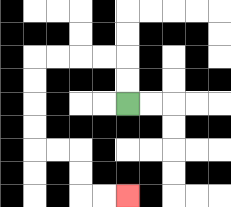{'start': '[5, 4]', 'end': '[5, 8]', 'path_directions': 'U,U,L,L,L,L,D,D,D,D,R,R,D,D,R,R', 'path_coordinates': '[[5, 4], [5, 3], [5, 2], [4, 2], [3, 2], [2, 2], [1, 2], [1, 3], [1, 4], [1, 5], [1, 6], [2, 6], [3, 6], [3, 7], [3, 8], [4, 8], [5, 8]]'}